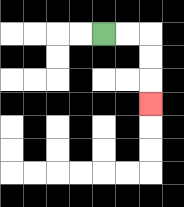{'start': '[4, 1]', 'end': '[6, 4]', 'path_directions': 'R,R,D,D,D', 'path_coordinates': '[[4, 1], [5, 1], [6, 1], [6, 2], [6, 3], [6, 4]]'}